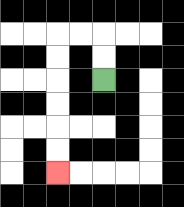{'start': '[4, 3]', 'end': '[2, 7]', 'path_directions': 'U,U,L,L,D,D,D,D,D,D', 'path_coordinates': '[[4, 3], [4, 2], [4, 1], [3, 1], [2, 1], [2, 2], [2, 3], [2, 4], [2, 5], [2, 6], [2, 7]]'}